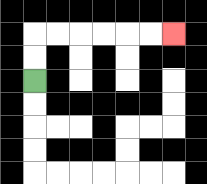{'start': '[1, 3]', 'end': '[7, 1]', 'path_directions': 'U,U,R,R,R,R,R,R', 'path_coordinates': '[[1, 3], [1, 2], [1, 1], [2, 1], [3, 1], [4, 1], [5, 1], [6, 1], [7, 1]]'}